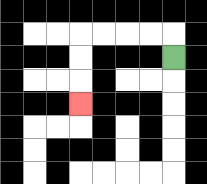{'start': '[7, 2]', 'end': '[3, 4]', 'path_directions': 'U,L,L,L,L,D,D,D', 'path_coordinates': '[[7, 2], [7, 1], [6, 1], [5, 1], [4, 1], [3, 1], [3, 2], [3, 3], [3, 4]]'}